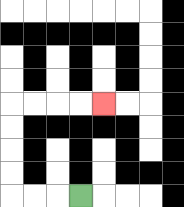{'start': '[3, 8]', 'end': '[4, 4]', 'path_directions': 'L,L,L,U,U,U,U,R,R,R,R', 'path_coordinates': '[[3, 8], [2, 8], [1, 8], [0, 8], [0, 7], [0, 6], [0, 5], [0, 4], [1, 4], [2, 4], [3, 4], [4, 4]]'}